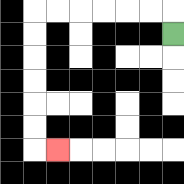{'start': '[7, 1]', 'end': '[2, 6]', 'path_directions': 'U,L,L,L,L,L,L,D,D,D,D,D,D,R', 'path_coordinates': '[[7, 1], [7, 0], [6, 0], [5, 0], [4, 0], [3, 0], [2, 0], [1, 0], [1, 1], [1, 2], [1, 3], [1, 4], [1, 5], [1, 6], [2, 6]]'}